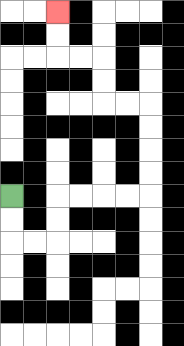{'start': '[0, 8]', 'end': '[2, 0]', 'path_directions': 'D,D,R,R,U,U,R,R,R,R,U,U,U,U,L,L,U,U,L,L,U,U', 'path_coordinates': '[[0, 8], [0, 9], [0, 10], [1, 10], [2, 10], [2, 9], [2, 8], [3, 8], [4, 8], [5, 8], [6, 8], [6, 7], [6, 6], [6, 5], [6, 4], [5, 4], [4, 4], [4, 3], [4, 2], [3, 2], [2, 2], [2, 1], [2, 0]]'}